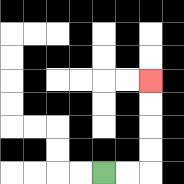{'start': '[4, 7]', 'end': '[6, 3]', 'path_directions': 'R,R,U,U,U,U', 'path_coordinates': '[[4, 7], [5, 7], [6, 7], [6, 6], [6, 5], [6, 4], [6, 3]]'}